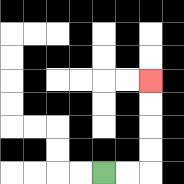{'start': '[4, 7]', 'end': '[6, 3]', 'path_directions': 'R,R,U,U,U,U', 'path_coordinates': '[[4, 7], [5, 7], [6, 7], [6, 6], [6, 5], [6, 4], [6, 3]]'}